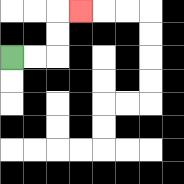{'start': '[0, 2]', 'end': '[3, 0]', 'path_directions': 'R,R,U,U,R', 'path_coordinates': '[[0, 2], [1, 2], [2, 2], [2, 1], [2, 0], [3, 0]]'}